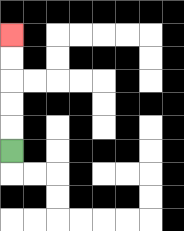{'start': '[0, 6]', 'end': '[0, 1]', 'path_directions': 'U,U,U,U,U', 'path_coordinates': '[[0, 6], [0, 5], [0, 4], [0, 3], [0, 2], [0, 1]]'}